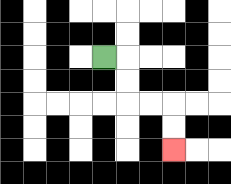{'start': '[4, 2]', 'end': '[7, 6]', 'path_directions': 'R,D,D,R,R,D,D', 'path_coordinates': '[[4, 2], [5, 2], [5, 3], [5, 4], [6, 4], [7, 4], [7, 5], [7, 6]]'}